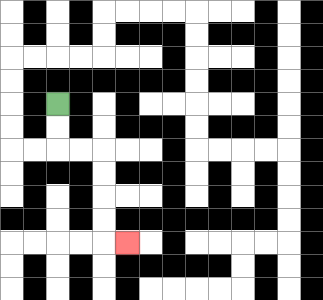{'start': '[2, 4]', 'end': '[5, 10]', 'path_directions': 'D,D,R,R,D,D,D,D,R', 'path_coordinates': '[[2, 4], [2, 5], [2, 6], [3, 6], [4, 6], [4, 7], [4, 8], [4, 9], [4, 10], [5, 10]]'}